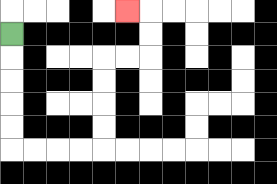{'start': '[0, 1]', 'end': '[5, 0]', 'path_directions': 'D,D,D,D,D,R,R,R,R,U,U,U,U,R,R,U,U,L', 'path_coordinates': '[[0, 1], [0, 2], [0, 3], [0, 4], [0, 5], [0, 6], [1, 6], [2, 6], [3, 6], [4, 6], [4, 5], [4, 4], [4, 3], [4, 2], [5, 2], [6, 2], [6, 1], [6, 0], [5, 0]]'}